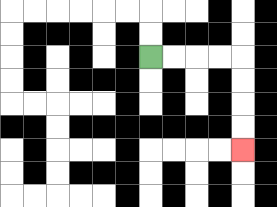{'start': '[6, 2]', 'end': '[10, 6]', 'path_directions': 'R,R,R,R,D,D,D,D', 'path_coordinates': '[[6, 2], [7, 2], [8, 2], [9, 2], [10, 2], [10, 3], [10, 4], [10, 5], [10, 6]]'}